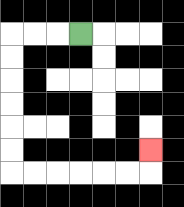{'start': '[3, 1]', 'end': '[6, 6]', 'path_directions': 'L,L,L,D,D,D,D,D,D,R,R,R,R,R,R,U', 'path_coordinates': '[[3, 1], [2, 1], [1, 1], [0, 1], [0, 2], [0, 3], [0, 4], [0, 5], [0, 6], [0, 7], [1, 7], [2, 7], [3, 7], [4, 7], [5, 7], [6, 7], [6, 6]]'}